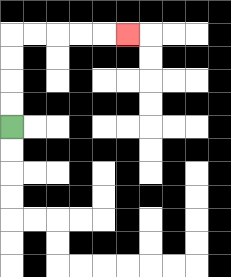{'start': '[0, 5]', 'end': '[5, 1]', 'path_directions': 'U,U,U,U,R,R,R,R,R', 'path_coordinates': '[[0, 5], [0, 4], [0, 3], [0, 2], [0, 1], [1, 1], [2, 1], [3, 1], [4, 1], [5, 1]]'}